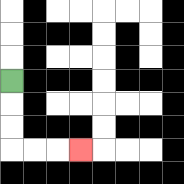{'start': '[0, 3]', 'end': '[3, 6]', 'path_directions': 'D,D,D,R,R,R', 'path_coordinates': '[[0, 3], [0, 4], [0, 5], [0, 6], [1, 6], [2, 6], [3, 6]]'}